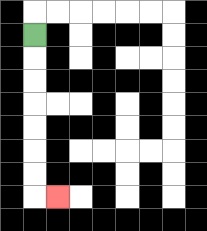{'start': '[1, 1]', 'end': '[2, 8]', 'path_directions': 'D,D,D,D,D,D,D,R', 'path_coordinates': '[[1, 1], [1, 2], [1, 3], [1, 4], [1, 5], [1, 6], [1, 7], [1, 8], [2, 8]]'}